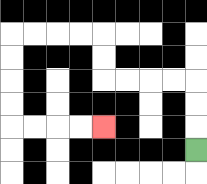{'start': '[8, 6]', 'end': '[4, 5]', 'path_directions': 'U,U,U,L,L,L,L,U,U,L,L,L,L,D,D,D,D,R,R,R,R', 'path_coordinates': '[[8, 6], [8, 5], [8, 4], [8, 3], [7, 3], [6, 3], [5, 3], [4, 3], [4, 2], [4, 1], [3, 1], [2, 1], [1, 1], [0, 1], [0, 2], [0, 3], [0, 4], [0, 5], [1, 5], [2, 5], [3, 5], [4, 5]]'}